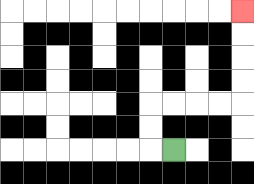{'start': '[7, 6]', 'end': '[10, 0]', 'path_directions': 'L,U,U,R,R,R,R,U,U,U,U', 'path_coordinates': '[[7, 6], [6, 6], [6, 5], [6, 4], [7, 4], [8, 4], [9, 4], [10, 4], [10, 3], [10, 2], [10, 1], [10, 0]]'}